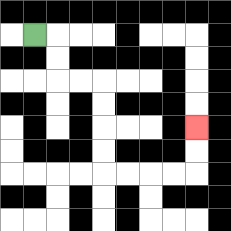{'start': '[1, 1]', 'end': '[8, 5]', 'path_directions': 'R,D,D,R,R,D,D,D,D,R,R,R,R,U,U', 'path_coordinates': '[[1, 1], [2, 1], [2, 2], [2, 3], [3, 3], [4, 3], [4, 4], [4, 5], [4, 6], [4, 7], [5, 7], [6, 7], [7, 7], [8, 7], [8, 6], [8, 5]]'}